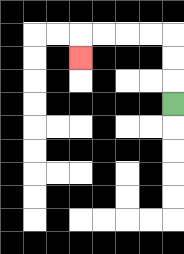{'start': '[7, 4]', 'end': '[3, 2]', 'path_directions': 'U,U,U,L,L,L,L,D', 'path_coordinates': '[[7, 4], [7, 3], [7, 2], [7, 1], [6, 1], [5, 1], [4, 1], [3, 1], [3, 2]]'}